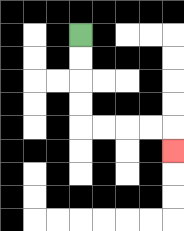{'start': '[3, 1]', 'end': '[7, 6]', 'path_directions': 'D,D,D,D,R,R,R,R,D', 'path_coordinates': '[[3, 1], [3, 2], [3, 3], [3, 4], [3, 5], [4, 5], [5, 5], [6, 5], [7, 5], [7, 6]]'}